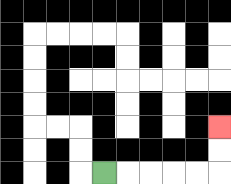{'start': '[4, 7]', 'end': '[9, 5]', 'path_directions': 'R,R,R,R,R,U,U', 'path_coordinates': '[[4, 7], [5, 7], [6, 7], [7, 7], [8, 7], [9, 7], [9, 6], [9, 5]]'}